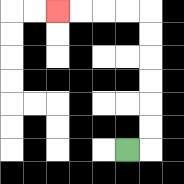{'start': '[5, 6]', 'end': '[2, 0]', 'path_directions': 'R,U,U,U,U,U,U,L,L,L,L', 'path_coordinates': '[[5, 6], [6, 6], [6, 5], [6, 4], [6, 3], [6, 2], [6, 1], [6, 0], [5, 0], [4, 0], [3, 0], [2, 0]]'}